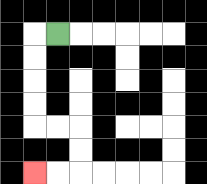{'start': '[2, 1]', 'end': '[1, 7]', 'path_directions': 'L,D,D,D,D,R,R,D,D,L,L', 'path_coordinates': '[[2, 1], [1, 1], [1, 2], [1, 3], [1, 4], [1, 5], [2, 5], [3, 5], [3, 6], [3, 7], [2, 7], [1, 7]]'}